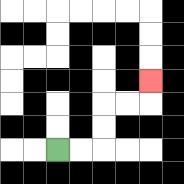{'start': '[2, 6]', 'end': '[6, 3]', 'path_directions': 'R,R,U,U,R,R,U', 'path_coordinates': '[[2, 6], [3, 6], [4, 6], [4, 5], [4, 4], [5, 4], [6, 4], [6, 3]]'}